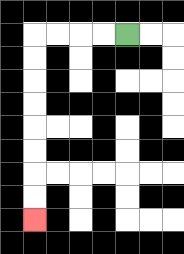{'start': '[5, 1]', 'end': '[1, 9]', 'path_directions': 'L,L,L,L,D,D,D,D,D,D,D,D', 'path_coordinates': '[[5, 1], [4, 1], [3, 1], [2, 1], [1, 1], [1, 2], [1, 3], [1, 4], [1, 5], [1, 6], [1, 7], [1, 8], [1, 9]]'}